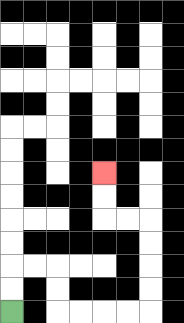{'start': '[0, 13]', 'end': '[4, 7]', 'path_directions': 'U,U,R,R,D,D,R,R,R,R,U,U,U,U,L,L,U,U', 'path_coordinates': '[[0, 13], [0, 12], [0, 11], [1, 11], [2, 11], [2, 12], [2, 13], [3, 13], [4, 13], [5, 13], [6, 13], [6, 12], [6, 11], [6, 10], [6, 9], [5, 9], [4, 9], [4, 8], [4, 7]]'}